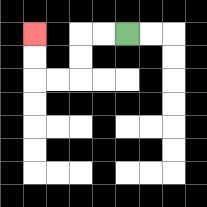{'start': '[5, 1]', 'end': '[1, 1]', 'path_directions': 'L,L,D,D,L,L,U,U', 'path_coordinates': '[[5, 1], [4, 1], [3, 1], [3, 2], [3, 3], [2, 3], [1, 3], [1, 2], [1, 1]]'}